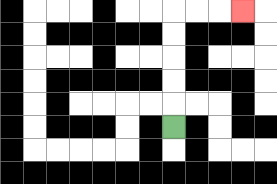{'start': '[7, 5]', 'end': '[10, 0]', 'path_directions': 'U,U,U,U,U,R,R,R', 'path_coordinates': '[[7, 5], [7, 4], [7, 3], [7, 2], [7, 1], [7, 0], [8, 0], [9, 0], [10, 0]]'}